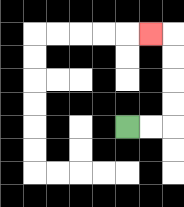{'start': '[5, 5]', 'end': '[6, 1]', 'path_directions': 'R,R,U,U,U,U,L', 'path_coordinates': '[[5, 5], [6, 5], [7, 5], [7, 4], [7, 3], [7, 2], [7, 1], [6, 1]]'}